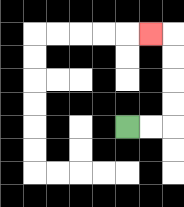{'start': '[5, 5]', 'end': '[6, 1]', 'path_directions': 'R,R,U,U,U,U,L', 'path_coordinates': '[[5, 5], [6, 5], [7, 5], [7, 4], [7, 3], [7, 2], [7, 1], [6, 1]]'}